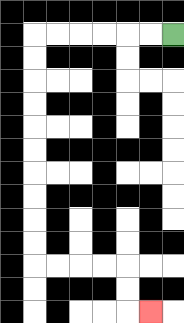{'start': '[7, 1]', 'end': '[6, 13]', 'path_directions': 'L,L,L,L,L,L,D,D,D,D,D,D,D,D,D,D,R,R,R,R,D,D,R', 'path_coordinates': '[[7, 1], [6, 1], [5, 1], [4, 1], [3, 1], [2, 1], [1, 1], [1, 2], [1, 3], [1, 4], [1, 5], [1, 6], [1, 7], [1, 8], [1, 9], [1, 10], [1, 11], [2, 11], [3, 11], [4, 11], [5, 11], [5, 12], [5, 13], [6, 13]]'}